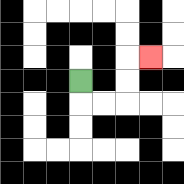{'start': '[3, 3]', 'end': '[6, 2]', 'path_directions': 'D,R,R,U,U,R', 'path_coordinates': '[[3, 3], [3, 4], [4, 4], [5, 4], [5, 3], [5, 2], [6, 2]]'}